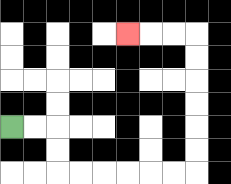{'start': '[0, 5]', 'end': '[5, 1]', 'path_directions': 'R,R,D,D,R,R,R,R,R,R,U,U,U,U,U,U,L,L,L', 'path_coordinates': '[[0, 5], [1, 5], [2, 5], [2, 6], [2, 7], [3, 7], [4, 7], [5, 7], [6, 7], [7, 7], [8, 7], [8, 6], [8, 5], [8, 4], [8, 3], [8, 2], [8, 1], [7, 1], [6, 1], [5, 1]]'}